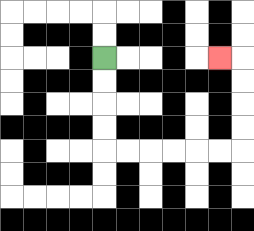{'start': '[4, 2]', 'end': '[9, 2]', 'path_directions': 'D,D,D,D,R,R,R,R,R,R,U,U,U,U,L', 'path_coordinates': '[[4, 2], [4, 3], [4, 4], [4, 5], [4, 6], [5, 6], [6, 6], [7, 6], [8, 6], [9, 6], [10, 6], [10, 5], [10, 4], [10, 3], [10, 2], [9, 2]]'}